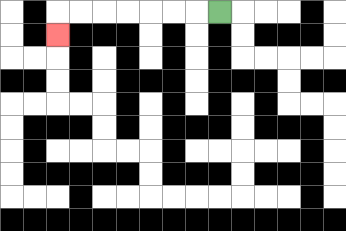{'start': '[9, 0]', 'end': '[2, 1]', 'path_directions': 'L,L,L,L,L,L,L,D', 'path_coordinates': '[[9, 0], [8, 0], [7, 0], [6, 0], [5, 0], [4, 0], [3, 0], [2, 0], [2, 1]]'}